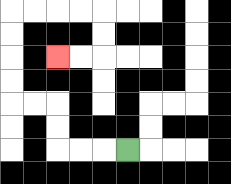{'start': '[5, 6]', 'end': '[2, 2]', 'path_directions': 'L,L,L,U,U,L,L,U,U,U,U,R,R,R,R,D,D,L,L', 'path_coordinates': '[[5, 6], [4, 6], [3, 6], [2, 6], [2, 5], [2, 4], [1, 4], [0, 4], [0, 3], [0, 2], [0, 1], [0, 0], [1, 0], [2, 0], [3, 0], [4, 0], [4, 1], [4, 2], [3, 2], [2, 2]]'}